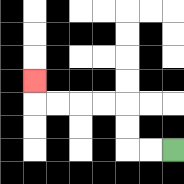{'start': '[7, 6]', 'end': '[1, 3]', 'path_directions': 'L,L,U,U,L,L,L,L,U', 'path_coordinates': '[[7, 6], [6, 6], [5, 6], [5, 5], [5, 4], [4, 4], [3, 4], [2, 4], [1, 4], [1, 3]]'}